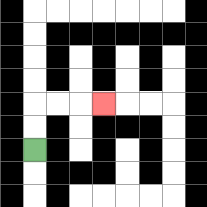{'start': '[1, 6]', 'end': '[4, 4]', 'path_directions': 'U,U,R,R,R', 'path_coordinates': '[[1, 6], [1, 5], [1, 4], [2, 4], [3, 4], [4, 4]]'}